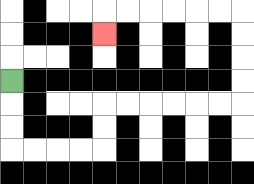{'start': '[0, 3]', 'end': '[4, 1]', 'path_directions': 'D,D,D,R,R,R,R,U,U,R,R,R,R,R,R,U,U,U,U,L,L,L,L,L,L,D', 'path_coordinates': '[[0, 3], [0, 4], [0, 5], [0, 6], [1, 6], [2, 6], [3, 6], [4, 6], [4, 5], [4, 4], [5, 4], [6, 4], [7, 4], [8, 4], [9, 4], [10, 4], [10, 3], [10, 2], [10, 1], [10, 0], [9, 0], [8, 0], [7, 0], [6, 0], [5, 0], [4, 0], [4, 1]]'}